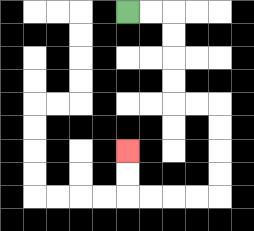{'start': '[5, 0]', 'end': '[5, 6]', 'path_directions': 'R,R,D,D,D,D,R,R,D,D,D,D,L,L,L,L,U,U', 'path_coordinates': '[[5, 0], [6, 0], [7, 0], [7, 1], [7, 2], [7, 3], [7, 4], [8, 4], [9, 4], [9, 5], [9, 6], [9, 7], [9, 8], [8, 8], [7, 8], [6, 8], [5, 8], [5, 7], [5, 6]]'}